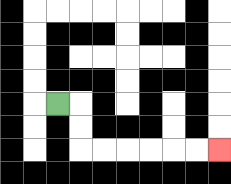{'start': '[2, 4]', 'end': '[9, 6]', 'path_directions': 'R,D,D,R,R,R,R,R,R', 'path_coordinates': '[[2, 4], [3, 4], [3, 5], [3, 6], [4, 6], [5, 6], [6, 6], [7, 6], [8, 6], [9, 6]]'}